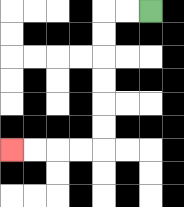{'start': '[6, 0]', 'end': '[0, 6]', 'path_directions': 'L,L,D,D,D,D,D,D,L,L,L,L', 'path_coordinates': '[[6, 0], [5, 0], [4, 0], [4, 1], [4, 2], [4, 3], [4, 4], [4, 5], [4, 6], [3, 6], [2, 6], [1, 6], [0, 6]]'}